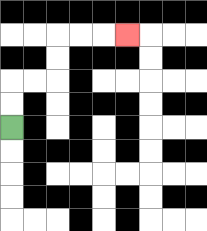{'start': '[0, 5]', 'end': '[5, 1]', 'path_directions': 'U,U,R,R,U,U,R,R,R', 'path_coordinates': '[[0, 5], [0, 4], [0, 3], [1, 3], [2, 3], [2, 2], [2, 1], [3, 1], [4, 1], [5, 1]]'}